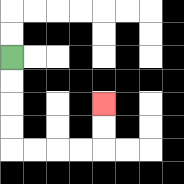{'start': '[0, 2]', 'end': '[4, 4]', 'path_directions': 'D,D,D,D,R,R,R,R,U,U', 'path_coordinates': '[[0, 2], [0, 3], [0, 4], [0, 5], [0, 6], [1, 6], [2, 6], [3, 6], [4, 6], [4, 5], [4, 4]]'}